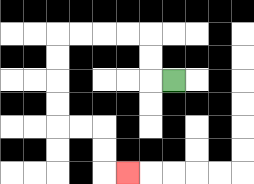{'start': '[7, 3]', 'end': '[5, 7]', 'path_directions': 'L,U,U,L,L,L,L,D,D,D,D,R,R,D,D,R', 'path_coordinates': '[[7, 3], [6, 3], [6, 2], [6, 1], [5, 1], [4, 1], [3, 1], [2, 1], [2, 2], [2, 3], [2, 4], [2, 5], [3, 5], [4, 5], [4, 6], [4, 7], [5, 7]]'}